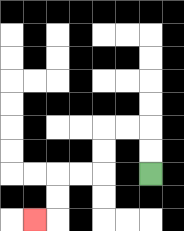{'start': '[6, 7]', 'end': '[1, 9]', 'path_directions': 'U,U,L,L,D,D,L,L,D,D,L', 'path_coordinates': '[[6, 7], [6, 6], [6, 5], [5, 5], [4, 5], [4, 6], [4, 7], [3, 7], [2, 7], [2, 8], [2, 9], [1, 9]]'}